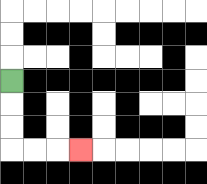{'start': '[0, 3]', 'end': '[3, 6]', 'path_directions': 'D,D,D,R,R,R', 'path_coordinates': '[[0, 3], [0, 4], [0, 5], [0, 6], [1, 6], [2, 6], [3, 6]]'}